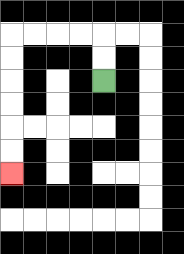{'start': '[4, 3]', 'end': '[0, 7]', 'path_directions': 'U,U,L,L,L,L,D,D,D,D,D,D', 'path_coordinates': '[[4, 3], [4, 2], [4, 1], [3, 1], [2, 1], [1, 1], [0, 1], [0, 2], [0, 3], [0, 4], [0, 5], [0, 6], [0, 7]]'}